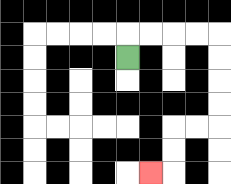{'start': '[5, 2]', 'end': '[6, 7]', 'path_directions': 'U,R,R,R,R,D,D,D,D,L,L,D,D,L', 'path_coordinates': '[[5, 2], [5, 1], [6, 1], [7, 1], [8, 1], [9, 1], [9, 2], [9, 3], [9, 4], [9, 5], [8, 5], [7, 5], [7, 6], [7, 7], [6, 7]]'}